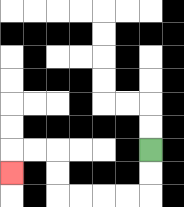{'start': '[6, 6]', 'end': '[0, 7]', 'path_directions': 'D,D,L,L,L,L,U,U,L,L,D', 'path_coordinates': '[[6, 6], [6, 7], [6, 8], [5, 8], [4, 8], [3, 8], [2, 8], [2, 7], [2, 6], [1, 6], [0, 6], [0, 7]]'}